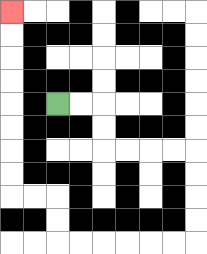{'start': '[2, 4]', 'end': '[0, 0]', 'path_directions': 'R,R,D,D,R,R,R,R,D,D,D,D,L,L,L,L,L,L,U,U,L,L,U,U,U,U,U,U,U,U', 'path_coordinates': '[[2, 4], [3, 4], [4, 4], [4, 5], [4, 6], [5, 6], [6, 6], [7, 6], [8, 6], [8, 7], [8, 8], [8, 9], [8, 10], [7, 10], [6, 10], [5, 10], [4, 10], [3, 10], [2, 10], [2, 9], [2, 8], [1, 8], [0, 8], [0, 7], [0, 6], [0, 5], [0, 4], [0, 3], [0, 2], [0, 1], [0, 0]]'}